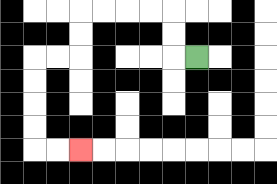{'start': '[8, 2]', 'end': '[3, 6]', 'path_directions': 'L,U,U,L,L,L,L,D,D,L,L,D,D,D,D,R,R', 'path_coordinates': '[[8, 2], [7, 2], [7, 1], [7, 0], [6, 0], [5, 0], [4, 0], [3, 0], [3, 1], [3, 2], [2, 2], [1, 2], [1, 3], [1, 4], [1, 5], [1, 6], [2, 6], [3, 6]]'}